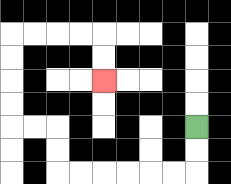{'start': '[8, 5]', 'end': '[4, 3]', 'path_directions': 'D,D,L,L,L,L,L,L,U,U,L,L,U,U,U,U,R,R,R,R,D,D', 'path_coordinates': '[[8, 5], [8, 6], [8, 7], [7, 7], [6, 7], [5, 7], [4, 7], [3, 7], [2, 7], [2, 6], [2, 5], [1, 5], [0, 5], [0, 4], [0, 3], [0, 2], [0, 1], [1, 1], [2, 1], [3, 1], [4, 1], [4, 2], [4, 3]]'}